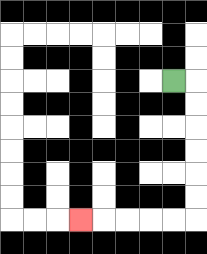{'start': '[7, 3]', 'end': '[3, 9]', 'path_directions': 'R,D,D,D,D,D,D,L,L,L,L,L', 'path_coordinates': '[[7, 3], [8, 3], [8, 4], [8, 5], [8, 6], [8, 7], [8, 8], [8, 9], [7, 9], [6, 9], [5, 9], [4, 9], [3, 9]]'}